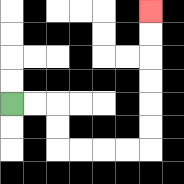{'start': '[0, 4]', 'end': '[6, 0]', 'path_directions': 'R,R,D,D,R,R,R,R,U,U,U,U,U,U', 'path_coordinates': '[[0, 4], [1, 4], [2, 4], [2, 5], [2, 6], [3, 6], [4, 6], [5, 6], [6, 6], [6, 5], [6, 4], [6, 3], [6, 2], [6, 1], [6, 0]]'}